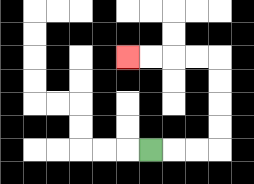{'start': '[6, 6]', 'end': '[5, 2]', 'path_directions': 'R,R,R,U,U,U,U,L,L,L,L', 'path_coordinates': '[[6, 6], [7, 6], [8, 6], [9, 6], [9, 5], [9, 4], [9, 3], [9, 2], [8, 2], [7, 2], [6, 2], [5, 2]]'}